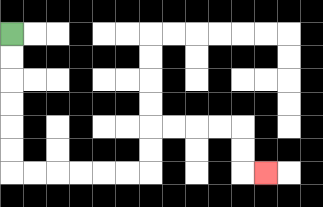{'start': '[0, 1]', 'end': '[11, 7]', 'path_directions': 'D,D,D,D,D,D,R,R,R,R,R,R,U,U,R,R,R,R,D,D,R', 'path_coordinates': '[[0, 1], [0, 2], [0, 3], [0, 4], [0, 5], [0, 6], [0, 7], [1, 7], [2, 7], [3, 7], [4, 7], [5, 7], [6, 7], [6, 6], [6, 5], [7, 5], [8, 5], [9, 5], [10, 5], [10, 6], [10, 7], [11, 7]]'}